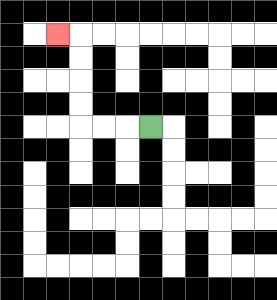{'start': '[6, 5]', 'end': '[2, 1]', 'path_directions': 'L,L,L,U,U,U,U,L', 'path_coordinates': '[[6, 5], [5, 5], [4, 5], [3, 5], [3, 4], [3, 3], [3, 2], [3, 1], [2, 1]]'}